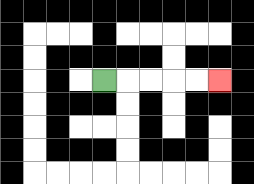{'start': '[4, 3]', 'end': '[9, 3]', 'path_directions': 'R,R,R,R,R', 'path_coordinates': '[[4, 3], [5, 3], [6, 3], [7, 3], [8, 3], [9, 3]]'}